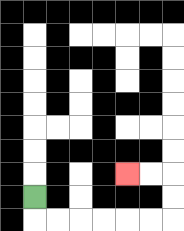{'start': '[1, 8]', 'end': '[5, 7]', 'path_directions': 'D,R,R,R,R,R,R,U,U,L,L', 'path_coordinates': '[[1, 8], [1, 9], [2, 9], [3, 9], [4, 9], [5, 9], [6, 9], [7, 9], [7, 8], [7, 7], [6, 7], [5, 7]]'}